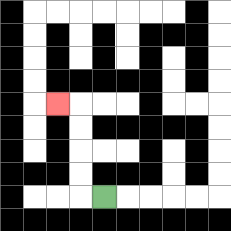{'start': '[4, 8]', 'end': '[2, 4]', 'path_directions': 'L,U,U,U,U,L', 'path_coordinates': '[[4, 8], [3, 8], [3, 7], [3, 6], [3, 5], [3, 4], [2, 4]]'}